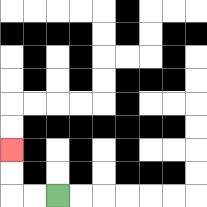{'start': '[2, 8]', 'end': '[0, 6]', 'path_directions': 'L,L,U,U', 'path_coordinates': '[[2, 8], [1, 8], [0, 8], [0, 7], [0, 6]]'}